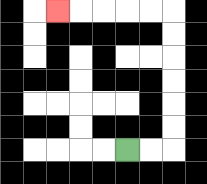{'start': '[5, 6]', 'end': '[2, 0]', 'path_directions': 'R,R,U,U,U,U,U,U,L,L,L,L,L', 'path_coordinates': '[[5, 6], [6, 6], [7, 6], [7, 5], [7, 4], [7, 3], [7, 2], [7, 1], [7, 0], [6, 0], [5, 0], [4, 0], [3, 0], [2, 0]]'}